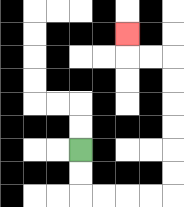{'start': '[3, 6]', 'end': '[5, 1]', 'path_directions': 'D,D,R,R,R,R,U,U,U,U,U,U,L,L,U', 'path_coordinates': '[[3, 6], [3, 7], [3, 8], [4, 8], [5, 8], [6, 8], [7, 8], [7, 7], [7, 6], [7, 5], [7, 4], [7, 3], [7, 2], [6, 2], [5, 2], [5, 1]]'}